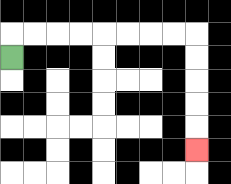{'start': '[0, 2]', 'end': '[8, 6]', 'path_directions': 'U,R,R,R,R,R,R,R,R,D,D,D,D,D', 'path_coordinates': '[[0, 2], [0, 1], [1, 1], [2, 1], [3, 1], [4, 1], [5, 1], [6, 1], [7, 1], [8, 1], [8, 2], [8, 3], [8, 4], [8, 5], [8, 6]]'}